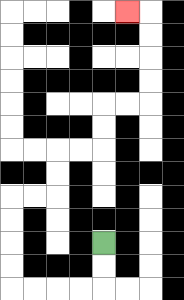{'start': '[4, 10]', 'end': '[5, 0]', 'path_directions': 'D,D,L,L,L,L,U,U,U,U,R,R,U,U,R,R,U,U,R,R,U,U,U,U,L', 'path_coordinates': '[[4, 10], [4, 11], [4, 12], [3, 12], [2, 12], [1, 12], [0, 12], [0, 11], [0, 10], [0, 9], [0, 8], [1, 8], [2, 8], [2, 7], [2, 6], [3, 6], [4, 6], [4, 5], [4, 4], [5, 4], [6, 4], [6, 3], [6, 2], [6, 1], [6, 0], [5, 0]]'}